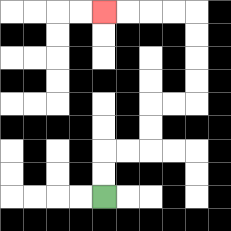{'start': '[4, 8]', 'end': '[4, 0]', 'path_directions': 'U,U,R,R,U,U,R,R,U,U,U,U,L,L,L,L', 'path_coordinates': '[[4, 8], [4, 7], [4, 6], [5, 6], [6, 6], [6, 5], [6, 4], [7, 4], [8, 4], [8, 3], [8, 2], [8, 1], [8, 0], [7, 0], [6, 0], [5, 0], [4, 0]]'}